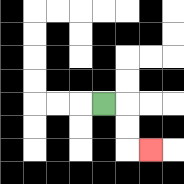{'start': '[4, 4]', 'end': '[6, 6]', 'path_directions': 'R,D,D,R', 'path_coordinates': '[[4, 4], [5, 4], [5, 5], [5, 6], [6, 6]]'}